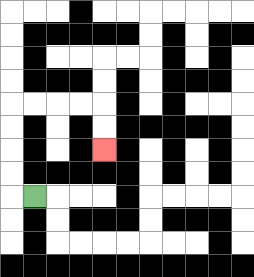{'start': '[1, 8]', 'end': '[4, 6]', 'path_directions': 'L,U,U,U,U,R,R,R,R,D,D', 'path_coordinates': '[[1, 8], [0, 8], [0, 7], [0, 6], [0, 5], [0, 4], [1, 4], [2, 4], [3, 4], [4, 4], [4, 5], [4, 6]]'}